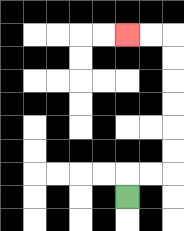{'start': '[5, 8]', 'end': '[5, 1]', 'path_directions': 'U,R,R,U,U,U,U,U,U,L,L', 'path_coordinates': '[[5, 8], [5, 7], [6, 7], [7, 7], [7, 6], [7, 5], [7, 4], [7, 3], [7, 2], [7, 1], [6, 1], [5, 1]]'}